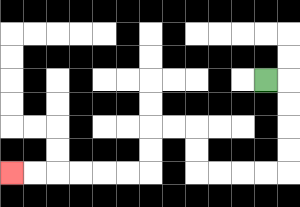{'start': '[11, 3]', 'end': '[0, 7]', 'path_directions': 'R,D,D,D,D,L,L,L,L,U,U,L,L,D,D,L,L,L,L,L,L', 'path_coordinates': '[[11, 3], [12, 3], [12, 4], [12, 5], [12, 6], [12, 7], [11, 7], [10, 7], [9, 7], [8, 7], [8, 6], [8, 5], [7, 5], [6, 5], [6, 6], [6, 7], [5, 7], [4, 7], [3, 7], [2, 7], [1, 7], [0, 7]]'}